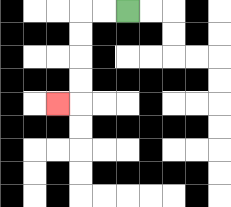{'start': '[5, 0]', 'end': '[2, 4]', 'path_directions': 'L,L,D,D,D,D,L', 'path_coordinates': '[[5, 0], [4, 0], [3, 0], [3, 1], [3, 2], [3, 3], [3, 4], [2, 4]]'}